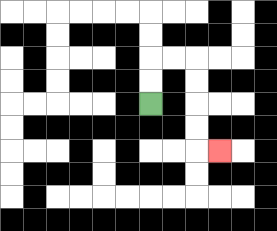{'start': '[6, 4]', 'end': '[9, 6]', 'path_directions': 'U,U,R,R,D,D,D,D,R', 'path_coordinates': '[[6, 4], [6, 3], [6, 2], [7, 2], [8, 2], [8, 3], [8, 4], [8, 5], [8, 6], [9, 6]]'}